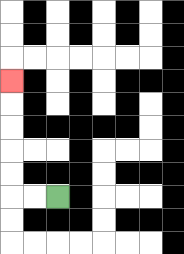{'start': '[2, 8]', 'end': '[0, 3]', 'path_directions': 'L,L,U,U,U,U,U', 'path_coordinates': '[[2, 8], [1, 8], [0, 8], [0, 7], [0, 6], [0, 5], [0, 4], [0, 3]]'}